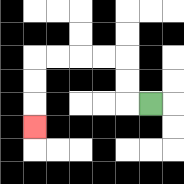{'start': '[6, 4]', 'end': '[1, 5]', 'path_directions': 'L,U,U,L,L,L,L,D,D,D', 'path_coordinates': '[[6, 4], [5, 4], [5, 3], [5, 2], [4, 2], [3, 2], [2, 2], [1, 2], [1, 3], [1, 4], [1, 5]]'}